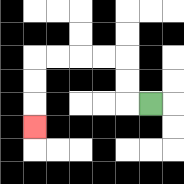{'start': '[6, 4]', 'end': '[1, 5]', 'path_directions': 'L,U,U,L,L,L,L,D,D,D', 'path_coordinates': '[[6, 4], [5, 4], [5, 3], [5, 2], [4, 2], [3, 2], [2, 2], [1, 2], [1, 3], [1, 4], [1, 5]]'}